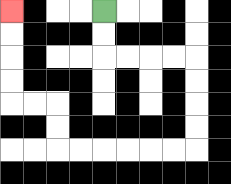{'start': '[4, 0]', 'end': '[0, 0]', 'path_directions': 'D,D,R,R,R,R,D,D,D,D,L,L,L,L,L,L,U,U,L,L,U,U,U,U', 'path_coordinates': '[[4, 0], [4, 1], [4, 2], [5, 2], [6, 2], [7, 2], [8, 2], [8, 3], [8, 4], [8, 5], [8, 6], [7, 6], [6, 6], [5, 6], [4, 6], [3, 6], [2, 6], [2, 5], [2, 4], [1, 4], [0, 4], [0, 3], [0, 2], [0, 1], [0, 0]]'}